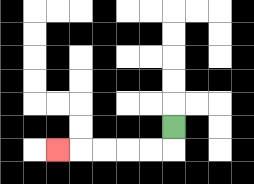{'start': '[7, 5]', 'end': '[2, 6]', 'path_directions': 'D,L,L,L,L,L', 'path_coordinates': '[[7, 5], [7, 6], [6, 6], [5, 6], [4, 6], [3, 6], [2, 6]]'}